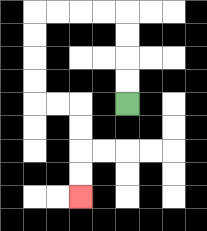{'start': '[5, 4]', 'end': '[3, 8]', 'path_directions': 'U,U,U,U,L,L,L,L,D,D,D,D,R,R,D,D,D,D', 'path_coordinates': '[[5, 4], [5, 3], [5, 2], [5, 1], [5, 0], [4, 0], [3, 0], [2, 0], [1, 0], [1, 1], [1, 2], [1, 3], [1, 4], [2, 4], [3, 4], [3, 5], [3, 6], [3, 7], [3, 8]]'}